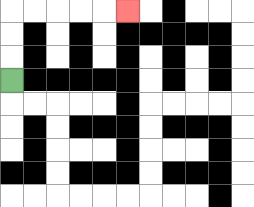{'start': '[0, 3]', 'end': '[5, 0]', 'path_directions': 'U,U,U,R,R,R,R,R', 'path_coordinates': '[[0, 3], [0, 2], [0, 1], [0, 0], [1, 0], [2, 0], [3, 0], [4, 0], [5, 0]]'}